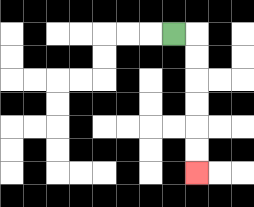{'start': '[7, 1]', 'end': '[8, 7]', 'path_directions': 'R,D,D,D,D,D,D', 'path_coordinates': '[[7, 1], [8, 1], [8, 2], [8, 3], [8, 4], [8, 5], [8, 6], [8, 7]]'}